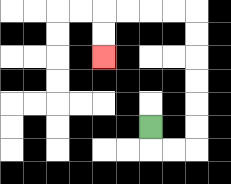{'start': '[6, 5]', 'end': '[4, 2]', 'path_directions': 'D,R,R,U,U,U,U,U,U,L,L,L,L,D,D', 'path_coordinates': '[[6, 5], [6, 6], [7, 6], [8, 6], [8, 5], [8, 4], [8, 3], [8, 2], [8, 1], [8, 0], [7, 0], [6, 0], [5, 0], [4, 0], [4, 1], [4, 2]]'}